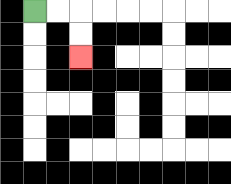{'start': '[1, 0]', 'end': '[3, 2]', 'path_directions': 'R,R,D,D', 'path_coordinates': '[[1, 0], [2, 0], [3, 0], [3, 1], [3, 2]]'}